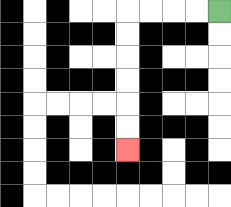{'start': '[9, 0]', 'end': '[5, 6]', 'path_directions': 'L,L,L,L,D,D,D,D,D,D', 'path_coordinates': '[[9, 0], [8, 0], [7, 0], [6, 0], [5, 0], [5, 1], [5, 2], [5, 3], [5, 4], [5, 5], [5, 6]]'}